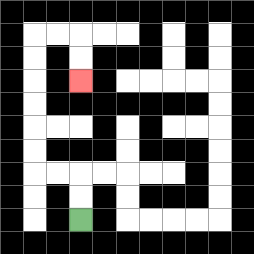{'start': '[3, 9]', 'end': '[3, 3]', 'path_directions': 'U,U,L,L,U,U,U,U,U,U,R,R,D,D', 'path_coordinates': '[[3, 9], [3, 8], [3, 7], [2, 7], [1, 7], [1, 6], [1, 5], [1, 4], [1, 3], [1, 2], [1, 1], [2, 1], [3, 1], [3, 2], [3, 3]]'}